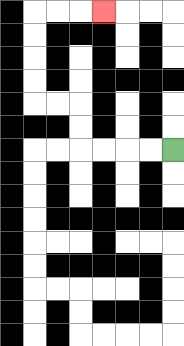{'start': '[7, 6]', 'end': '[4, 0]', 'path_directions': 'L,L,L,L,U,U,L,L,U,U,U,U,R,R,R', 'path_coordinates': '[[7, 6], [6, 6], [5, 6], [4, 6], [3, 6], [3, 5], [3, 4], [2, 4], [1, 4], [1, 3], [1, 2], [1, 1], [1, 0], [2, 0], [3, 0], [4, 0]]'}